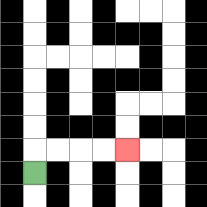{'start': '[1, 7]', 'end': '[5, 6]', 'path_directions': 'U,R,R,R,R', 'path_coordinates': '[[1, 7], [1, 6], [2, 6], [3, 6], [4, 6], [5, 6]]'}